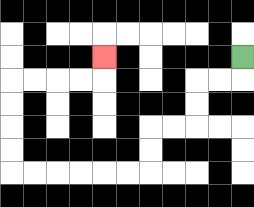{'start': '[10, 2]', 'end': '[4, 2]', 'path_directions': 'D,L,L,D,D,L,L,D,D,L,L,L,L,L,L,U,U,U,U,R,R,R,R,U', 'path_coordinates': '[[10, 2], [10, 3], [9, 3], [8, 3], [8, 4], [8, 5], [7, 5], [6, 5], [6, 6], [6, 7], [5, 7], [4, 7], [3, 7], [2, 7], [1, 7], [0, 7], [0, 6], [0, 5], [0, 4], [0, 3], [1, 3], [2, 3], [3, 3], [4, 3], [4, 2]]'}